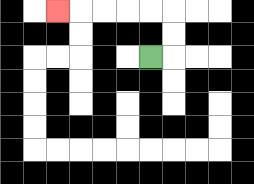{'start': '[6, 2]', 'end': '[2, 0]', 'path_directions': 'R,U,U,L,L,L,L,L', 'path_coordinates': '[[6, 2], [7, 2], [7, 1], [7, 0], [6, 0], [5, 0], [4, 0], [3, 0], [2, 0]]'}